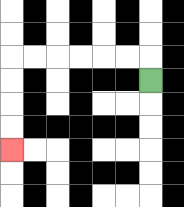{'start': '[6, 3]', 'end': '[0, 6]', 'path_directions': 'U,L,L,L,L,L,L,D,D,D,D', 'path_coordinates': '[[6, 3], [6, 2], [5, 2], [4, 2], [3, 2], [2, 2], [1, 2], [0, 2], [0, 3], [0, 4], [0, 5], [0, 6]]'}